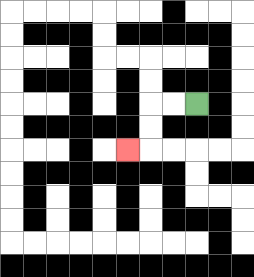{'start': '[8, 4]', 'end': '[5, 6]', 'path_directions': 'L,L,D,D,L', 'path_coordinates': '[[8, 4], [7, 4], [6, 4], [6, 5], [6, 6], [5, 6]]'}